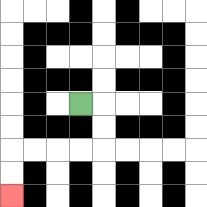{'start': '[3, 4]', 'end': '[0, 8]', 'path_directions': 'R,D,D,L,L,L,L,D,D', 'path_coordinates': '[[3, 4], [4, 4], [4, 5], [4, 6], [3, 6], [2, 6], [1, 6], [0, 6], [0, 7], [0, 8]]'}